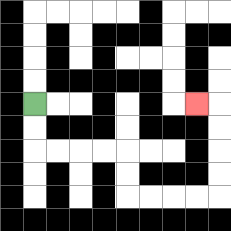{'start': '[1, 4]', 'end': '[8, 4]', 'path_directions': 'D,D,R,R,R,R,D,D,R,R,R,R,U,U,U,U,L', 'path_coordinates': '[[1, 4], [1, 5], [1, 6], [2, 6], [3, 6], [4, 6], [5, 6], [5, 7], [5, 8], [6, 8], [7, 8], [8, 8], [9, 8], [9, 7], [9, 6], [9, 5], [9, 4], [8, 4]]'}